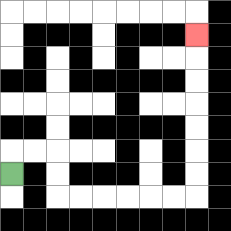{'start': '[0, 7]', 'end': '[8, 1]', 'path_directions': 'U,R,R,D,D,R,R,R,R,R,R,U,U,U,U,U,U,U', 'path_coordinates': '[[0, 7], [0, 6], [1, 6], [2, 6], [2, 7], [2, 8], [3, 8], [4, 8], [5, 8], [6, 8], [7, 8], [8, 8], [8, 7], [8, 6], [8, 5], [8, 4], [8, 3], [8, 2], [8, 1]]'}